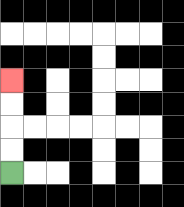{'start': '[0, 7]', 'end': '[0, 3]', 'path_directions': 'U,U,U,U', 'path_coordinates': '[[0, 7], [0, 6], [0, 5], [0, 4], [0, 3]]'}